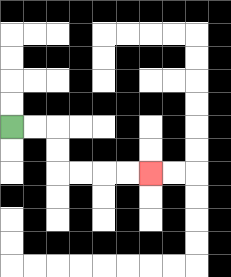{'start': '[0, 5]', 'end': '[6, 7]', 'path_directions': 'R,R,D,D,R,R,R,R', 'path_coordinates': '[[0, 5], [1, 5], [2, 5], [2, 6], [2, 7], [3, 7], [4, 7], [5, 7], [6, 7]]'}